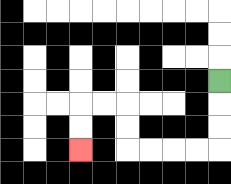{'start': '[9, 3]', 'end': '[3, 6]', 'path_directions': 'D,D,D,L,L,L,L,U,U,L,L,D,D', 'path_coordinates': '[[9, 3], [9, 4], [9, 5], [9, 6], [8, 6], [7, 6], [6, 6], [5, 6], [5, 5], [5, 4], [4, 4], [3, 4], [3, 5], [3, 6]]'}